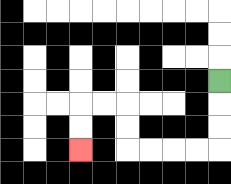{'start': '[9, 3]', 'end': '[3, 6]', 'path_directions': 'D,D,D,L,L,L,L,U,U,L,L,D,D', 'path_coordinates': '[[9, 3], [9, 4], [9, 5], [9, 6], [8, 6], [7, 6], [6, 6], [5, 6], [5, 5], [5, 4], [4, 4], [3, 4], [3, 5], [3, 6]]'}